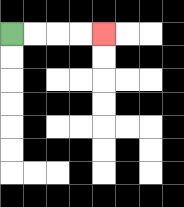{'start': '[0, 1]', 'end': '[4, 1]', 'path_directions': 'R,R,R,R', 'path_coordinates': '[[0, 1], [1, 1], [2, 1], [3, 1], [4, 1]]'}